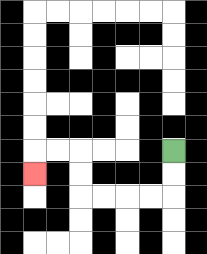{'start': '[7, 6]', 'end': '[1, 7]', 'path_directions': 'D,D,L,L,L,L,U,U,L,L,D', 'path_coordinates': '[[7, 6], [7, 7], [7, 8], [6, 8], [5, 8], [4, 8], [3, 8], [3, 7], [3, 6], [2, 6], [1, 6], [1, 7]]'}